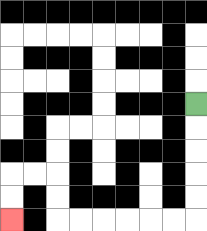{'start': '[8, 4]', 'end': '[0, 9]', 'path_directions': 'D,D,D,D,D,L,L,L,L,L,L,U,U,L,L,D,D', 'path_coordinates': '[[8, 4], [8, 5], [8, 6], [8, 7], [8, 8], [8, 9], [7, 9], [6, 9], [5, 9], [4, 9], [3, 9], [2, 9], [2, 8], [2, 7], [1, 7], [0, 7], [0, 8], [0, 9]]'}